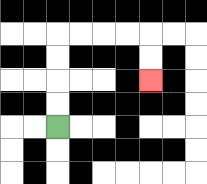{'start': '[2, 5]', 'end': '[6, 3]', 'path_directions': 'U,U,U,U,R,R,R,R,D,D', 'path_coordinates': '[[2, 5], [2, 4], [2, 3], [2, 2], [2, 1], [3, 1], [4, 1], [5, 1], [6, 1], [6, 2], [6, 3]]'}